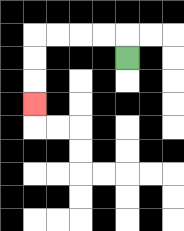{'start': '[5, 2]', 'end': '[1, 4]', 'path_directions': 'U,L,L,L,L,D,D,D', 'path_coordinates': '[[5, 2], [5, 1], [4, 1], [3, 1], [2, 1], [1, 1], [1, 2], [1, 3], [1, 4]]'}